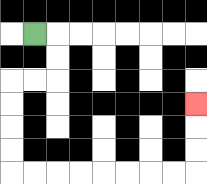{'start': '[1, 1]', 'end': '[8, 4]', 'path_directions': 'R,D,D,L,L,D,D,D,D,R,R,R,R,R,R,R,R,U,U,U', 'path_coordinates': '[[1, 1], [2, 1], [2, 2], [2, 3], [1, 3], [0, 3], [0, 4], [0, 5], [0, 6], [0, 7], [1, 7], [2, 7], [3, 7], [4, 7], [5, 7], [6, 7], [7, 7], [8, 7], [8, 6], [8, 5], [8, 4]]'}